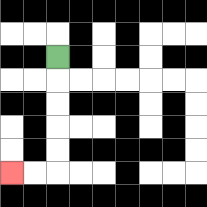{'start': '[2, 2]', 'end': '[0, 7]', 'path_directions': 'D,D,D,D,D,L,L', 'path_coordinates': '[[2, 2], [2, 3], [2, 4], [2, 5], [2, 6], [2, 7], [1, 7], [0, 7]]'}